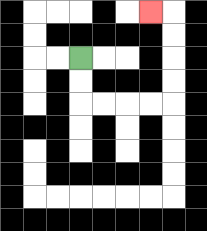{'start': '[3, 2]', 'end': '[6, 0]', 'path_directions': 'D,D,R,R,R,R,U,U,U,U,L', 'path_coordinates': '[[3, 2], [3, 3], [3, 4], [4, 4], [5, 4], [6, 4], [7, 4], [7, 3], [7, 2], [7, 1], [7, 0], [6, 0]]'}